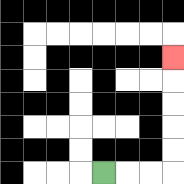{'start': '[4, 7]', 'end': '[7, 2]', 'path_directions': 'R,R,R,U,U,U,U,U', 'path_coordinates': '[[4, 7], [5, 7], [6, 7], [7, 7], [7, 6], [7, 5], [7, 4], [7, 3], [7, 2]]'}